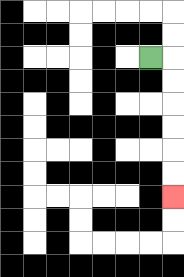{'start': '[6, 2]', 'end': '[7, 8]', 'path_directions': 'R,D,D,D,D,D,D', 'path_coordinates': '[[6, 2], [7, 2], [7, 3], [7, 4], [7, 5], [7, 6], [7, 7], [7, 8]]'}